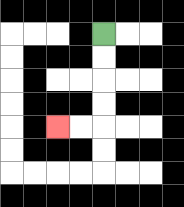{'start': '[4, 1]', 'end': '[2, 5]', 'path_directions': 'D,D,D,D,L,L', 'path_coordinates': '[[4, 1], [4, 2], [4, 3], [4, 4], [4, 5], [3, 5], [2, 5]]'}